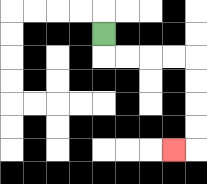{'start': '[4, 1]', 'end': '[7, 6]', 'path_directions': 'D,R,R,R,R,D,D,D,D,L', 'path_coordinates': '[[4, 1], [4, 2], [5, 2], [6, 2], [7, 2], [8, 2], [8, 3], [8, 4], [8, 5], [8, 6], [7, 6]]'}